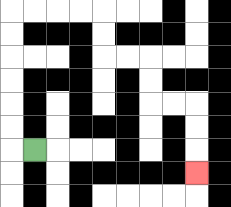{'start': '[1, 6]', 'end': '[8, 7]', 'path_directions': 'L,U,U,U,U,U,U,R,R,R,R,D,D,R,R,D,D,R,R,D,D,D', 'path_coordinates': '[[1, 6], [0, 6], [0, 5], [0, 4], [0, 3], [0, 2], [0, 1], [0, 0], [1, 0], [2, 0], [3, 0], [4, 0], [4, 1], [4, 2], [5, 2], [6, 2], [6, 3], [6, 4], [7, 4], [8, 4], [8, 5], [8, 6], [8, 7]]'}